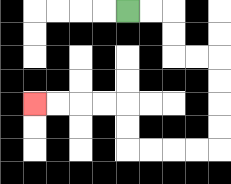{'start': '[5, 0]', 'end': '[1, 4]', 'path_directions': 'R,R,D,D,R,R,D,D,D,D,L,L,L,L,U,U,L,L,L,L', 'path_coordinates': '[[5, 0], [6, 0], [7, 0], [7, 1], [7, 2], [8, 2], [9, 2], [9, 3], [9, 4], [9, 5], [9, 6], [8, 6], [7, 6], [6, 6], [5, 6], [5, 5], [5, 4], [4, 4], [3, 4], [2, 4], [1, 4]]'}